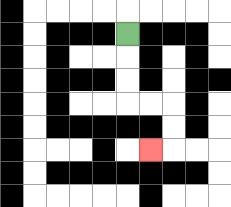{'start': '[5, 1]', 'end': '[6, 6]', 'path_directions': 'D,D,D,R,R,D,D,L', 'path_coordinates': '[[5, 1], [5, 2], [5, 3], [5, 4], [6, 4], [7, 4], [7, 5], [7, 6], [6, 6]]'}